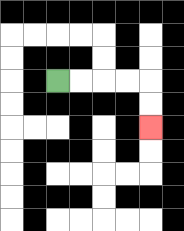{'start': '[2, 3]', 'end': '[6, 5]', 'path_directions': 'R,R,R,R,D,D', 'path_coordinates': '[[2, 3], [3, 3], [4, 3], [5, 3], [6, 3], [6, 4], [6, 5]]'}